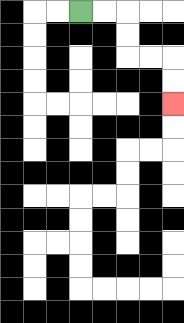{'start': '[3, 0]', 'end': '[7, 4]', 'path_directions': 'R,R,D,D,R,R,D,D', 'path_coordinates': '[[3, 0], [4, 0], [5, 0], [5, 1], [5, 2], [6, 2], [7, 2], [7, 3], [7, 4]]'}